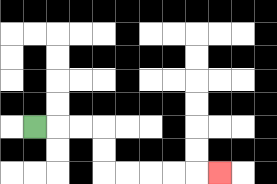{'start': '[1, 5]', 'end': '[9, 7]', 'path_directions': 'R,R,R,D,D,R,R,R,R,R', 'path_coordinates': '[[1, 5], [2, 5], [3, 5], [4, 5], [4, 6], [4, 7], [5, 7], [6, 7], [7, 7], [8, 7], [9, 7]]'}